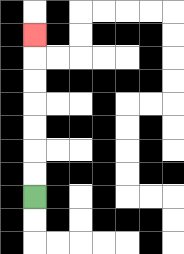{'start': '[1, 8]', 'end': '[1, 1]', 'path_directions': 'U,U,U,U,U,U,U', 'path_coordinates': '[[1, 8], [1, 7], [1, 6], [1, 5], [1, 4], [1, 3], [1, 2], [1, 1]]'}